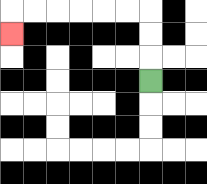{'start': '[6, 3]', 'end': '[0, 1]', 'path_directions': 'U,U,U,L,L,L,L,L,L,D', 'path_coordinates': '[[6, 3], [6, 2], [6, 1], [6, 0], [5, 0], [4, 0], [3, 0], [2, 0], [1, 0], [0, 0], [0, 1]]'}